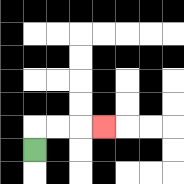{'start': '[1, 6]', 'end': '[4, 5]', 'path_directions': 'U,R,R,R', 'path_coordinates': '[[1, 6], [1, 5], [2, 5], [3, 5], [4, 5]]'}